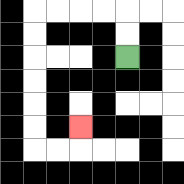{'start': '[5, 2]', 'end': '[3, 5]', 'path_directions': 'U,U,L,L,L,L,D,D,D,D,D,D,R,R,U', 'path_coordinates': '[[5, 2], [5, 1], [5, 0], [4, 0], [3, 0], [2, 0], [1, 0], [1, 1], [1, 2], [1, 3], [1, 4], [1, 5], [1, 6], [2, 6], [3, 6], [3, 5]]'}